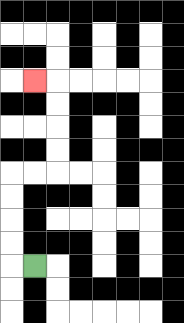{'start': '[1, 11]', 'end': '[1, 3]', 'path_directions': 'L,U,U,U,U,R,R,U,U,U,U,L', 'path_coordinates': '[[1, 11], [0, 11], [0, 10], [0, 9], [0, 8], [0, 7], [1, 7], [2, 7], [2, 6], [2, 5], [2, 4], [2, 3], [1, 3]]'}